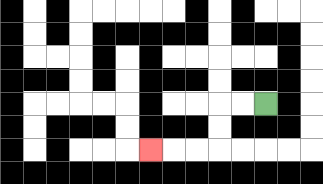{'start': '[11, 4]', 'end': '[6, 6]', 'path_directions': 'L,L,D,D,L,L,L', 'path_coordinates': '[[11, 4], [10, 4], [9, 4], [9, 5], [9, 6], [8, 6], [7, 6], [6, 6]]'}